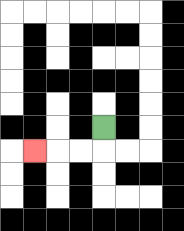{'start': '[4, 5]', 'end': '[1, 6]', 'path_directions': 'D,L,L,L', 'path_coordinates': '[[4, 5], [4, 6], [3, 6], [2, 6], [1, 6]]'}